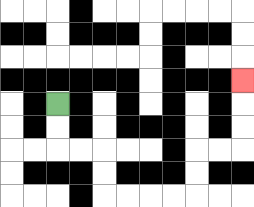{'start': '[2, 4]', 'end': '[10, 3]', 'path_directions': 'D,D,R,R,D,D,R,R,R,R,U,U,R,R,U,U,U', 'path_coordinates': '[[2, 4], [2, 5], [2, 6], [3, 6], [4, 6], [4, 7], [4, 8], [5, 8], [6, 8], [7, 8], [8, 8], [8, 7], [8, 6], [9, 6], [10, 6], [10, 5], [10, 4], [10, 3]]'}